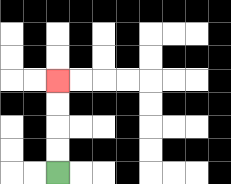{'start': '[2, 7]', 'end': '[2, 3]', 'path_directions': 'U,U,U,U', 'path_coordinates': '[[2, 7], [2, 6], [2, 5], [2, 4], [2, 3]]'}